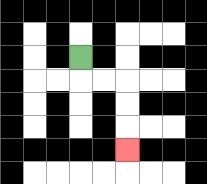{'start': '[3, 2]', 'end': '[5, 6]', 'path_directions': 'D,R,R,D,D,D', 'path_coordinates': '[[3, 2], [3, 3], [4, 3], [5, 3], [5, 4], [5, 5], [5, 6]]'}